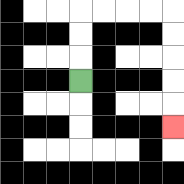{'start': '[3, 3]', 'end': '[7, 5]', 'path_directions': 'U,U,U,R,R,R,R,D,D,D,D,D', 'path_coordinates': '[[3, 3], [3, 2], [3, 1], [3, 0], [4, 0], [5, 0], [6, 0], [7, 0], [7, 1], [7, 2], [7, 3], [7, 4], [7, 5]]'}